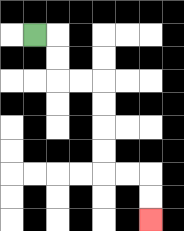{'start': '[1, 1]', 'end': '[6, 9]', 'path_directions': 'R,D,D,R,R,D,D,D,D,R,R,D,D', 'path_coordinates': '[[1, 1], [2, 1], [2, 2], [2, 3], [3, 3], [4, 3], [4, 4], [4, 5], [4, 6], [4, 7], [5, 7], [6, 7], [6, 8], [6, 9]]'}